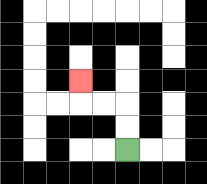{'start': '[5, 6]', 'end': '[3, 3]', 'path_directions': 'U,U,L,L,U', 'path_coordinates': '[[5, 6], [5, 5], [5, 4], [4, 4], [3, 4], [3, 3]]'}